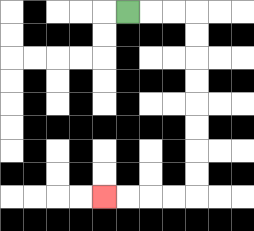{'start': '[5, 0]', 'end': '[4, 8]', 'path_directions': 'R,R,R,D,D,D,D,D,D,D,D,L,L,L,L', 'path_coordinates': '[[5, 0], [6, 0], [7, 0], [8, 0], [8, 1], [8, 2], [8, 3], [8, 4], [8, 5], [8, 6], [8, 7], [8, 8], [7, 8], [6, 8], [5, 8], [4, 8]]'}